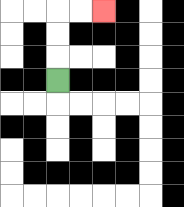{'start': '[2, 3]', 'end': '[4, 0]', 'path_directions': 'U,U,U,R,R', 'path_coordinates': '[[2, 3], [2, 2], [2, 1], [2, 0], [3, 0], [4, 0]]'}